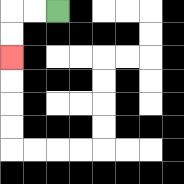{'start': '[2, 0]', 'end': '[0, 2]', 'path_directions': 'L,L,D,D', 'path_coordinates': '[[2, 0], [1, 0], [0, 0], [0, 1], [0, 2]]'}